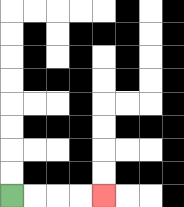{'start': '[0, 8]', 'end': '[4, 8]', 'path_directions': 'R,R,R,R', 'path_coordinates': '[[0, 8], [1, 8], [2, 8], [3, 8], [4, 8]]'}